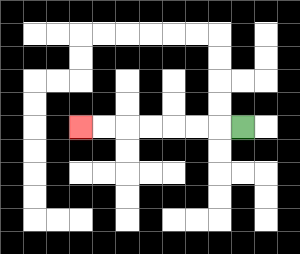{'start': '[10, 5]', 'end': '[3, 5]', 'path_directions': 'L,L,L,L,L,L,L', 'path_coordinates': '[[10, 5], [9, 5], [8, 5], [7, 5], [6, 5], [5, 5], [4, 5], [3, 5]]'}